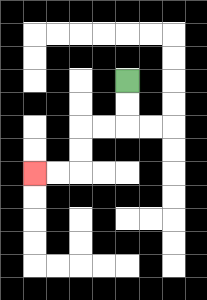{'start': '[5, 3]', 'end': '[1, 7]', 'path_directions': 'D,D,L,L,D,D,L,L', 'path_coordinates': '[[5, 3], [5, 4], [5, 5], [4, 5], [3, 5], [3, 6], [3, 7], [2, 7], [1, 7]]'}